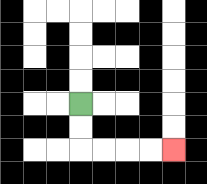{'start': '[3, 4]', 'end': '[7, 6]', 'path_directions': 'D,D,R,R,R,R', 'path_coordinates': '[[3, 4], [3, 5], [3, 6], [4, 6], [5, 6], [6, 6], [7, 6]]'}